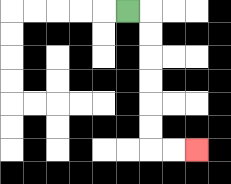{'start': '[5, 0]', 'end': '[8, 6]', 'path_directions': 'R,D,D,D,D,D,D,R,R', 'path_coordinates': '[[5, 0], [6, 0], [6, 1], [6, 2], [6, 3], [6, 4], [6, 5], [6, 6], [7, 6], [8, 6]]'}